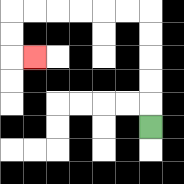{'start': '[6, 5]', 'end': '[1, 2]', 'path_directions': 'U,U,U,U,U,L,L,L,L,L,L,D,D,R', 'path_coordinates': '[[6, 5], [6, 4], [6, 3], [6, 2], [6, 1], [6, 0], [5, 0], [4, 0], [3, 0], [2, 0], [1, 0], [0, 0], [0, 1], [0, 2], [1, 2]]'}